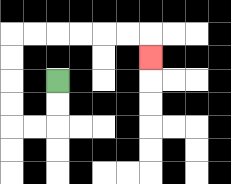{'start': '[2, 3]', 'end': '[6, 2]', 'path_directions': 'D,D,L,L,U,U,U,U,R,R,R,R,R,R,D', 'path_coordinates': '[[2, 3], [2, 4], [2, 5], [1, 5], [0, 5], [0, 4], [0, 3], [0, 2], [0, 1], [1, 1], [2, 1], [3, 1], [4, 1], [5, 1], [6, 1], [6, 2]]'}